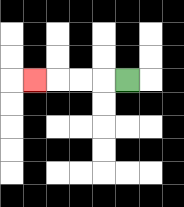{'start': '[5, 3]', 'end': '[1, 3]', 'path_directions': 'L,L,L,L', 'path_coordinates': '[[5, 3], [4, 3], [3, 3], [2, 3], [1, 3]]'}